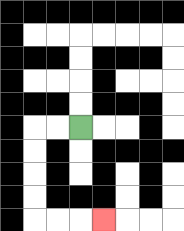{'start': '[3, 5]', 'end': '[4, 9]', 'path_directions': 'L,L,D,D,D,D,R,R,R', 'path_coordinates': '[[3, 5], [2, 5], [1, 5], [1, 6], [1, 7], [1, 8], [1, 9], [2, 9], [3, 9], [4, 9]]'}